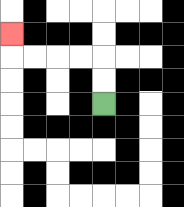{'start': '[4, 4]', 'end': '[0, 1]', 'path_directions': 'U,U,L,L,L,L,U', 'path_coordinates': '[[4, 4], [4, 3], [4, 2], [3, 2], [2, 2], [1, 2], [0, 2], [0, 1]]'}